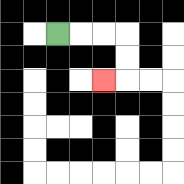{'start': '[2, 1]', 'end': '[4, 3]', 'path_directions': 'R,R,R,D,D,L', 'path_coordinates': '[[2, 1], [3, 1], [4, 1], [5, 1], [5, 2], [5, 3], [4, 3]]'}